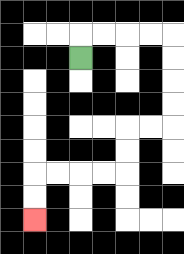{'start': '[3, 2]', 'end': '[1, 9]', 'path_directions': 'U,R,R,R,R,D,D,D,D,L,L,D,D,L,L,L,L,D,D', 'path_coordinates': '[[3, 2], [3, 1], [4, 1], [5, 1], [6, 1], [7, 1], [7, 2], [7, 3], [7, 4], [7, 5], [6, 5], [5, 5], [5, 6], [5, 7], [4, 7], [3, 7], [2, 7], [1, 7], [1, 8], [1, 9]]'}